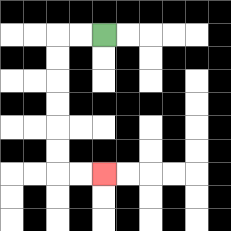{'start': '[4, 1]', 'end': '[4, 7]', 'path_directions': 'L,L,D,D,D,D,D,D,R,R', 'path_coordinates': '[[4, 1], [3, 1], [2, 1], [2, 2], [2, 3], [2, 4], [2, 5], [2, 6], [2, 7], [3, 7], [4, 7]]'}